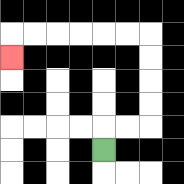{'start': '[4, 6]', 'end': '[0, 2]', 'path_directions': 'U,R,R,U,U,U,U,L,L,L,L,L,L,D', 'path_coordinates': '[[4, 6], [4, 5], [5, 5], [6, 5], [6, 4], [6, 3], [6, 2], [6, 1], [5, 1], [4, 1], [3, 1], [2, 1], [1, 1], [0, 1], [0, 2]]'}